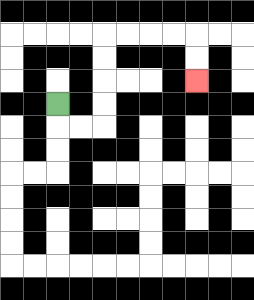{'start': '[2, 4]', 'end': '[8, 3]', 'path_directions': 'D,R,R,U,U,U,U,R,R,R,R,D,D', 'path_coordinates': '[[2, 4], [2, 5], [3, 5], [4, 5], [4, 4], [4, 3], [4, 2], [4, 1], [5, 1], [6, 1], [7, 1], [8, 1], [8, 2], [8, 3]]'}